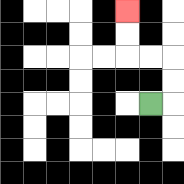{'start': '[6, 4]', 'end': '[5, 0]', 'path_directions': 'R,U,U,L,L,U,U', 'path_coordinates': '[[6, 4], [7, 4], [7, 3], [7, 2], [6, 2], [5, 2], [5, 1], [5, 0]]'}